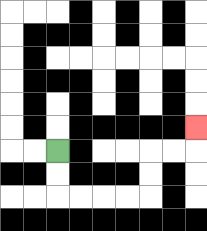{'start': '[2, 6]', 'end': '[8, 5]', 'path_directions': 'D,D,R,R,R,R,U,U,R,R,U', 'path_coordinates': '[[2, 6], [2, 7], [2, 8], [3, 8], [4, 8], [5, 8], [6, 8], [6, 7], [6, 6], [7, 6], [8, 6], [8, 5]]'}